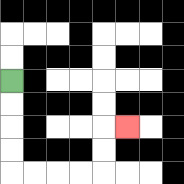{'start': '[0, 3]', 'end': '[5, 5]', 'path_directions': 'D,D,D,D,R,R,R,R,U,U,R', 'path_coordinates': '[[0, 3], [0, 4], [0, 5], [0, 6], [0, 7], [1, 7], [2, 7], [3, 7], [4, 7], [4, 6], [4, 5], [5, 5]]'}